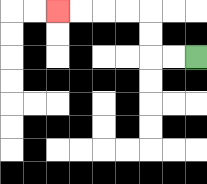{'start': '[8, 2]', 'end': '[2, 0]', 'path_directions': 'L,L,U,U,L,L,L,L', 'path_coordinates': '[[8, 2], [7, 2], [6, 2], [6, 1], [6, 0], [5, 0], [4, 0], [3, 0], [2, 0]]'}